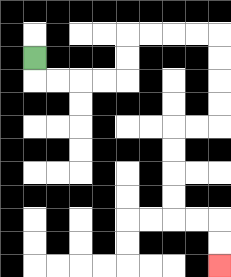{'start': '[1, 2]', 'end': '[9, 11]', 'path_directions': 'D,R,R,R,R,U,U,R,R,R,R,D,D,D,D,L,L,D,D,D,D,R,R,D,D', 'path_coordinates': '[[1, 2], [1, 3], [2, 3], [3, 3], [4, 3], [5, 3], [5, 2], [5, 1], [6, 1], [7, 1], [8, 1], [9, 1], [9, 2], [9, 3], [9, 4], [9, 5], [8, 5], [7, 5], [7, 6], [7, 7], [7, 8], [7, 9], [8, 9], [9, 9], [9, 10], [9, 11]]'}